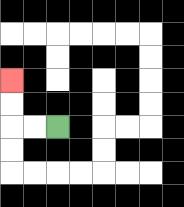{'start': '[2, 5]', 'end': '[0, 3]', 'path_directions': 'L,L,U,U', 'path_coordinates': '[[2, 5], [1, 5], [0, 5], [0, 4], [0, 3]]'}